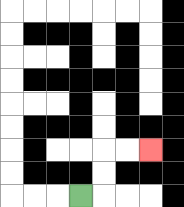{'start': '[3, 8]', 'end': '[6, 6]', 'path_directions': 'R,U,U,R,R', 'path_coordinates': '[[3, 8], [4, 8], [4, 7], [4, 6], [5, 6], [6, 6]]'}